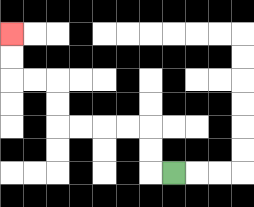{'start': '[7, 7]', 'end': '[0, 1]', 'path_directions': 'L,U,U,L,L,L,L,U,U,L,L,U,U', 'path_coordinates': '[[7, 7], [6, 7], [6, 6], [6, 5], [5, 5], [4, 5], [3, 5], [2, 5], [2, 4], [2, 3], [1, 3], [0, 3], [0, 2], [0, 1]]'}